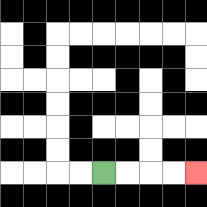{'start': '[4, 7]', 'end': '[8, 7]', 'path_directions': 'R,R,R,R', 'path_coordinates': '[[4, 7], [5, 7], [6, 7], [7, 7], [8, 7]]'}